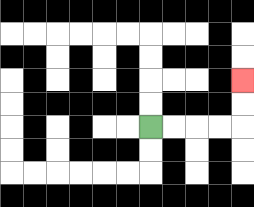{'start': '[6, 5]', 'end': '[10, 3]', 'path_directions': 'R,R,R,R,U,U', 'path_coordinates': '[[6, 5], [7, 5], [8, 5], [9, 5], [10, 5], [10, 4], [10, 3]]'}